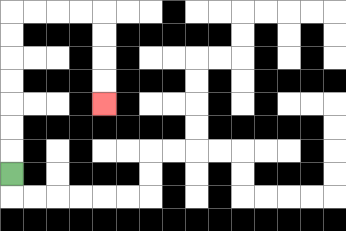{'start': '[0, 7]', 'end': '[4, 4]', 'path_directions': 'U,U,U,U,U,U,U,R,R,R,R,D,D,D,D', 'path_coordinates': '[[0, 7], [0, 6], [0, 5], [0, 4], [0, 3], [0, 2], [0, 1], [0, 0], [1, 0], [2, 0], [3, 0], [4, 0], [4, 1], [4, 2], [4, 3], [4, 4]]'}